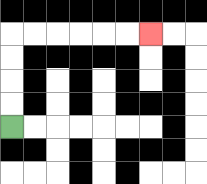{'start': '[0, 5]', 'end': '[6, 1]', 'path_directions': 'U,U,U,U,R,R,R,R,R,R', 'path_coordinates': '[[0, 5], [0, 4], [0, 3], [0, 2], [0, 1], [1, 1], [2, 1], [3, 1], [4, 1], [5, 1], [6, 1]]'}